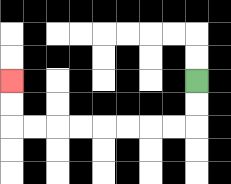{'start': '[8, 3]', 'end': '[0, 3]', 'path_directions': 'D,D,L,L,L,L,L,L,L,L,U,U', 'path_coordinates': '[[8, 3], [8, 4], [8, 5], [7, 5], [6, 5], [5, 5], [4, 5], [3, 5], [2, 5], [1, 5], [0, 5], [0, 4], [0, 3]]'}